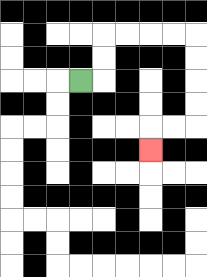{'start': '[3, 3]', 'end': '[6, 6]', 'path_directions': 'R,U,U,R,R,R,R,D,D,D,D,L,L,D', 'path_coordinates': '[[3, 3], [4, 3], [4, 2], [4, 1], [5, 1], [6, 1], [7, 1], [8, 1], [8, 2], [8, 3], [8, 4], [8, 5], [7, 5], [6, 5], [6, 6]]'}